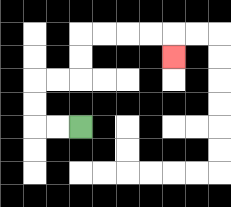{'start': '[3, 5]', 'end': '[7, 2]', 'path_directions': 'L,L,U,U,R,R,U,U,R,R,R,R,D', 'path_coordinates': '[[3, 5], [2, 5], [1, 5], [1, 4], [1, 3], [2, 3], [3, 3], [3, 2], [3, 1], [4, 1], [5, 1], [6, 1], [7, 1], [7, 2]]'}